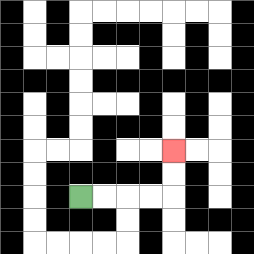{'start': '[3, 8]', 'end': '[7, 6]', 'path_directions': 'R,R,R,R,U,U', 'path_coordinates': '[[3, 8], [4, 8], [5, 8], [6, 8], [7, 8], [7, 7], [7, 6]]'}